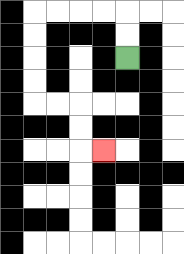{'start': '[5, 2]', 'end': '[4, 6]', 'path_directions': 'U,U,L,L,L,L,D,D,D,D,R,R,D,D,R', 'path_coordinates': '[[5, 2], [5, 1], [5, 0], [4, 0], [3, 0], [2, 0], [1, 0], [1, 1], [1, 2], [1, 3], [1, 4], [2, 4], [3, 4], [3, 5], [3, 6], [4, 6]]'}